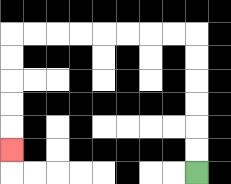{'start': '[8, 7]', 'end': '[0, 6]', 'path_directions': 'U,U,U,U,U,U,L,L,L,L,L,L,L,L,D,D,D,D,D', 'path_coordinates': '[[8, 7], [8, 6], [8, 5], [8, 4], [8, 3], [8, 2], [8, 1], [7, 1], [6, 1], [5, 1], [4, 1], [3, 1], [2, 1], [1, 1], [0, 1], [0, 2], [0, 3], [0, 4], [0, 5], [0, 6]]'}